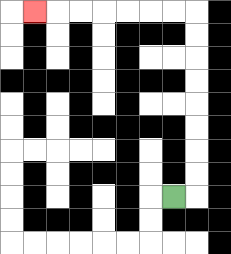{'start': '[7, 8]', 'end': '[1, 0]', 'path_directions': 'R,U,U,U,U,U,U,U,U,L,L,L,L,L,L,L', 'path_coordinates': '[[7, 8], [8, 8], [8, 7], [8, 6], [8, 5], [8, 4], [8, 3], [8, 2], [8, 1], [8, 0], [7, 0], [6, 0], [5, 0], [4, 0], [3, 0], [2, 0], [1, 0]]'}